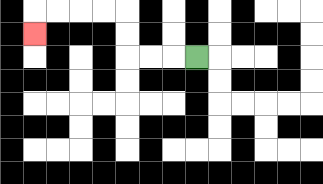{'start': '[8, 2]', 'end': '[1, 1]', 'path_directions': 'L,L,L,U,U,L,L,L,L,D', 'path_coordinates': '[[8, 2], [7, 2], [6, 2], [5, 2], [5, 1], [5, 0], [4, 0], [3, 0], [2, 0], [1, 0], [1, 1]]'}